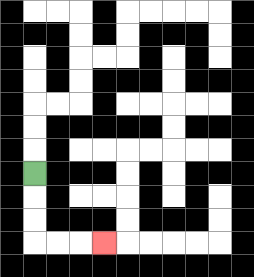{'start': '[1, 7]', 'end': '[4, 10]', 'path_directions': 'D,D,D,R,R,R', 'path_coordinates': '[[1, 7], [1, 8], [1, 9], [1, 10], [2, 10], [3, 10], [4, 10]]'}